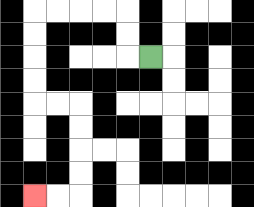{'start': '[6, 2]', 'end': '[1, 8]', 'path_directions': 'L,U,U,L,L,L,L,D,D,D,D,R,R,D,D,D,D,L,L', 'path_coordinates': '[[6, 2], [5, 2], [5, 1], [5, 0], [4, 0], [3, 0], [2, 0], [1, 0], [1, 1], [1, 2], [1, 3], [1, 4], [2, 4], [3, 4], [3, 5], [3, 6], [3, 7], [3, 8], [2, 8], [1, 8]]'}